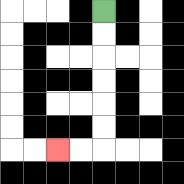{'start': '[4, 0]', 'end': '[2, 6]', 'path_directions': 'D,D,D,D,D,D,L,L', 'path_coordinates': '[[4, 0], [4, 1], [4, 2], [4, 3], [4, 4], [4, 5], [4, 6], [3, 6], [2, 6]]'}